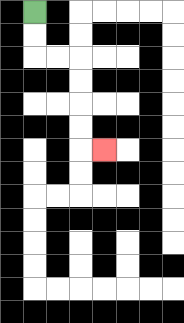{'start': '[1, 0]', 'end': '[4, 6]', 'path_directions': 'D,D,R,R,D,D,D,D,R', 'path_coordinates': '[[1, 0], [1, 1], [1, 2], [2, 2], [3, 2], [3, 3], [3, 4], [3, 5], [3, 6], [4, 6]]'}